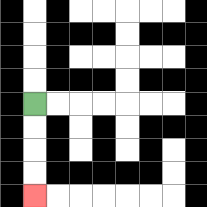{'start': '[1, 4]', 'end': '[1, 8]', 'path_directions': 'D,D,D,D', 'path_coordinates': '[[1, 4], [1, 5], [1, 6], [1, 7], [1, 8]]'}